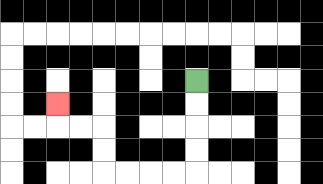{'start': '[8, 3]', 'end': '[2, 4]', 'path_directions': 'D,D,D,D,L,L,L,L,U,U,L,L,U', 'path_coordinates': '[[8, 3], [8, 4], [8, 5], [8, 6], [8, 7], [7, 7], [6, 7], [5, 7], [4, 7], [4, 6], [4, 5], [3, 5], [2, 5], [2, 4]]'}